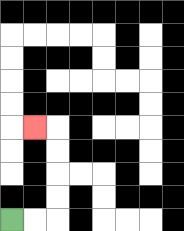{'start': '[0, 9]', 'end': '[1, 5]', 'path_directions': 'R,R,U,U,U,U,L', 'path_coordinates': '[[0, 9], [1, 9], [2, 9], [2, 8], [2, 7], [2, 6], [2, 5], [1, 5]]'}